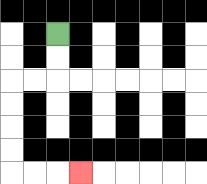{'start': '[2, 1]', 'end': '[3, 7]', 'path_directions': 'D,D,L,L,D,D,D,D,R,R,R', 'path_coordinates': '[[2, 1], [2, 2], [2, 3], [1, 3], [0, 3], [0, 4], [0, 5], [0, 6], [0, 7], [1, 7], [2, 7], [3, 7]]'}